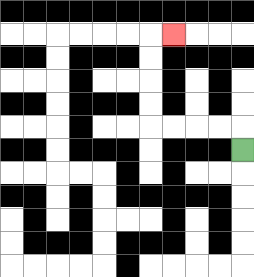{'start': '[10, 6]', 'end': '[7, 1]', 'path_directions': 'U,L,L,L,L,U,U,U,U,R', 'path_coordinates': '[[10, 6], [10, 5], [9, 5], [8, 5], [7, 5], [6, 5], [6, 4], [6, 3], [6, 2], [6, 1], [7, 1]]'}